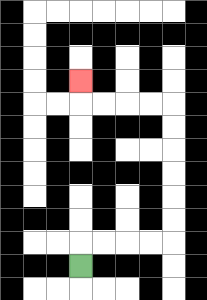{'start': '[3, 11]', 'end': '[3, 3]', 'path_directions': 'U,R,R,R,R,U,U,U,U,U,U,L,L,L,L,U', 'path_coordinates': '[[3, 11], [3, 10], [4, 10], [5, 10], [6, 10], [7, 10], [7, 9], [7, 8], [7, 7], [7, 6], [7, 5], [7, 4], [6, 4], [5, 4], [4, 4], [3, 4], [3, 3]]'}